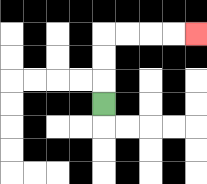{'start': '[4, 4]', 'end': '[8, 1]', 'path_directions': 'U,U,U,R,R,R,R', 'path_coordinates': '[[4, 4], [4, 3], [4, 2], [4, 1], [5, 1], [6, 1], [7, 1], [8, 1]]'}